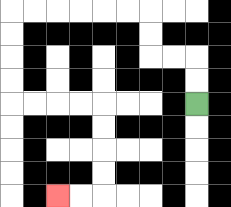{'start': '[8, 4]', 'end': '[2, 8]', 'path_directions': 'U,U,L,L,U,U,L,L,L,L,L,L,D,D,D,D,R,R,R,R,D,D,D,D,L,L', 'path_coordinates': '[[8, 4], [8, 3], [8, 2], [7, 2], [6, 2], [6, 1], [6, 0], [5, 0], [4, 0], [3, 0], [2, 0], [1, 0], [0, 0], [0, 1], [0, 2], [0, 3], [0, 4], [1, 4], [2, 4], [3, 4], [4, 4], [4, 5], [4, 6], [4, 7], [4, 8], [3, 8], [2, 8]]'}